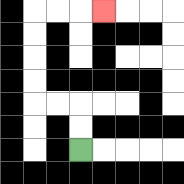{'start': '[3, 6]', 'end': '[4, 0]', 'path_directions': 'U,U,L,L,U,U,U,U,R,R,R', 'path_coordinates': '[[3, 6], [3, 5], [3, 4], [2, 4], [1, 4], [1, 3], [1, 2], [1, 1], [1, 0], [2, 0], [3, 0], [4, 0]]'}